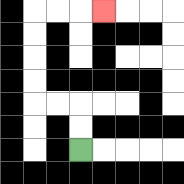{'start': '[3, 6]', 'end': '[4, 0]', 'path_directions': 'U,U,L,L,U,U,U,U,R,R,R', 'path_coordinates': '[[3, 6], [3, 5], [3, 4], [2, 4], [1, 4], [1, 3], [1, 2], [1, 1], [1, 0], [2, 0], [3, 0], [4, 0]]'}